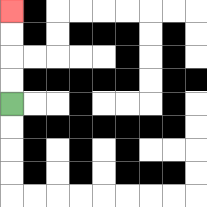{'start': '[0, 4]', 'end': '[0, 0]', 'path_directions': 'U,U,U,U', 'path_coordinates': '[[0, 4], [0, 3], [0, 2], [0, 1], [0, 0]]'}